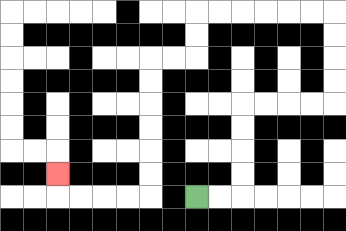{'start': '[8, 8]', 'end': '[2, 7]', 'path_directions': 'R,R,U,U,U,U,R,R,R,R,U,U,U,U,L,L,L,L,L,L,D,D,L,L,D,D,D,D,D,D,L,L,L,L,U', 'path_coordinates': '[[8, 8], [9, 8], [10, 8], [10, 7], [10, 6], [10, 5], [10, 4], [11, 4], [12, 4], [13, 4], [14, 4], [14, 3], [14, 2], [14, 1], [14, 0], [13, 0], [12, 0], [11, 0], [10, 0], [9, 0], [8, 0], [8, 1], [8, 2], [7, 2], [6, 2], [6, 3], [6, 4], [6, 5], [6, 6], [6, 7], [6, 8], [5, 8], [4, 8], [3, 8], [2, 8], [2, 7]]'}